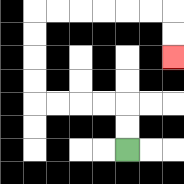{'start': '[5, 6]', 'end': '[7, 2]', 'path_directions': 'U,U,L,L,L,L,U,U,U,U,R,R,R,R,R,R,D,D', 'path_coordinates': '[[5, 6], [5, 5], [5, 4], [4, 4], [3, 4], [2, 4], [1, 4], [1, 3], [1, 2], [1, 1], [1, 0], [2, 0], [3, 0], [4, 0], [5, 0], [6, 0], [7, 0], [7, 1], [7, 2]]'}